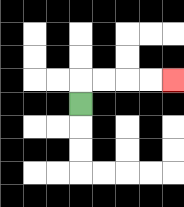{'start': '[3, 4]', 'end': '[7, 3]', 'path_directions': 'U,R,R,R,R', 'path_coordinates': '[[3, 4], [3, 3], [4, 3], [5, 3], [6, 3], [7, 3]]'}